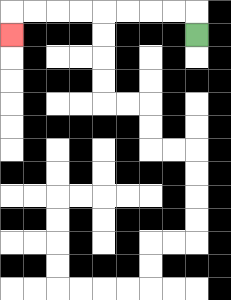{'start': '[8, 1]', 'end': '[0, 1]', 'path_directions': 'U,L,L,L,L,L,L,L,L,D', 'path_coordinates': '[[8, 1], [8, 0], [7, 0], [6, 0], [5, 0], [4, 0], [3, 0], [2, 0], [1, 0], [0, 0], [0, 1]]'}